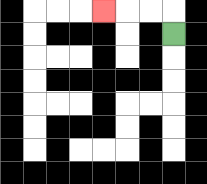{'start': '[7, 1]', 'end': '[4, 0]', 'path_directions': 'U,L,L,L', 'path_coordinates': '[[7, 1], [7, 0], [6, 0], [5, 0], [4, 0]]'}